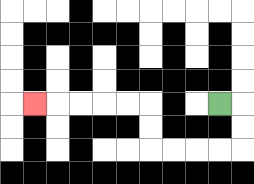{'start': '[9, 4]', 'end': '[1, 4]', 'path_directions': 'R,D,D,L,L,L,L,U,U,L,L,L,L,L', 'path_coordinates': '[[9, 4], [10, 4], [10, 5], [10, 6], [9, 6], [8, 6], [7, 6], [6, 6], [6, 5], [6, 4], [5, 4], [4, 4], [3, 4], [2, 4], [1, 4]]'}